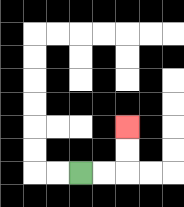{'start': '[3, 7]', 'end': '[5, 5]', 'path_directions': 'R,R,U,U', 'path_coordinates': '[[3, 7], [4, 7], [5, 7], [5, 6], [5, 5]]'}